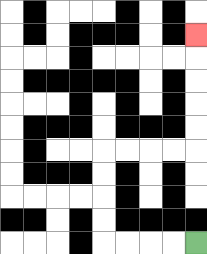{'start': '[8, 10]', 'end': '[8, 1]', 'path_directions': 'L,L,L,L,U,U,U,U,R,R,R,R,U,U,U,U,U', 'path_coordinates': '[[8, 10], [7, 10], [6, 10], [5, 10], [4, 10], [4, 9], [4, 8], [4, 7], [4, 6], [5, 6], [6, 6], [7, 6], [8, 6], [8, 5], [8, 4], [8, 3], [8, 2], [8, 1]]'}